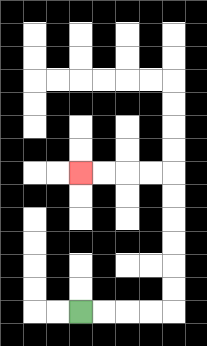{'start': '[3, 13]', 'end': '[3, 7]', 'path_directions': 'R,R,R,R,U,U,U,U,U,U,L,L,L,L', 'path_coordinates': '[[3, 13], [4, 13], [5, 13], [6, 13], [7, 13], [7, 12], [7, 11], [7, 10], [7, 9], [7, 8], [7, 7], [6, 7], [5, 7], [4, 7], [3, 7]]'}